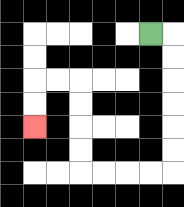{'start': '[6, 1]', 'end': '[1, 5]', 'path_directions': 'R,D,D,D,D,D,D,L,L,L,L,U,U,U,U,L,L,D,D', 'path_coordinates': '[[6, 1], [7, 1], [7, 2], [7, 3], [7, 4], [7, 5], [7, 6], [7, 7], [6, 7], [5, 7], [4, 7], [3, 7], [3, 6], [3, 5], [3, 4], [3, 3], [2, 3], [1, 3], [1, 4], [1, 5]]'}